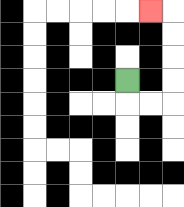{'start': '[5, 3]', 'end': '[6, 0]', 'path_directions': 'D,R,R,U,U,U,U,L', 'path_coordinates': '[[5, 3], [5, 4], [6, 4], [7, 4], [7, 3], [7, 2], [7, 1], [7, 0], [6, 0]]'}